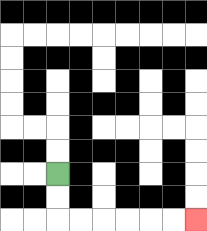{'start': '[2, 7]', 'end': '[8, 9]', 'path_directions': 'D,D,R,R,R,R,R,R', 'path_coordinates': '[[2, 7], [2, 8], [2, 9], [3, 9], [4, 9], [5, 9], [6, 9], [7, 9], [8, 9]]'}